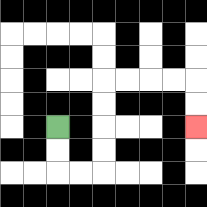{'start': '[2, 5]', 'end': '[8, 5]', 'path_directions': 'D,D,R,R,U,U,U,U,R,R,R,R,D,D', 'path_coordinates': '[[2, 5], [2, 6], [2, 7], [3, 7], [4, 7], [4, 6], [4, 5], [4, 4], [4, 3], [5, 3], [6, 3], [7, 3], [8, 3], [8, 4], [8, 5]]'}